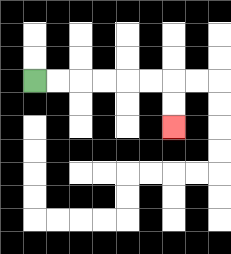{'start': '[1, 3]', 'end': '[7, 5]', 'path_directions': 'R,R,R,R,R,R,D,D', 'path_coordinates': '[[1, 3], [2, 3], [3, 3], [4, 3], [5, 3], [6, 3], [7, 3], [7, 4], [7, 5]]'}